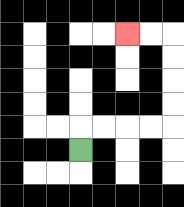{'start': '[3, 6]', 'end': '[5, 1]', 'path_directions': 'U,R,R,R,R,U,U,U,U,L,L', 'path_coordinates': '[[3, 6], [3, 5], [4, 5], [5, 5], [6, 5], [7, 5], [7, 4], [7, 3], [7, 2], [7, 1], [6, 1], [5, 1]]'}